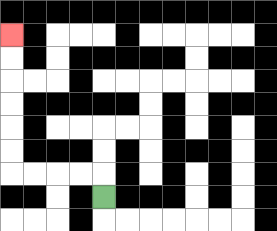{'start': '[4, 8]', 'end': '[0, 1]', 'path_directions': 'U,L,L,L,L,U,U,U,U,U,U', 'path_coordinates': '[[4, 8], [4, 7], [3, 7], [2, 7], [1, 7], [0, 7], [0, 6], [0, 5], [0, 4], [0, 3], [0, 2], [0, 1]]'}